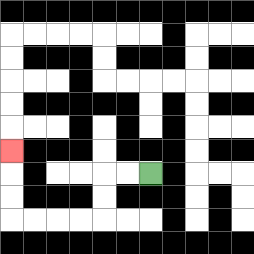{'start': '[6, 7]', 'end': '[0, 6]', 'path_directions': 'L,L,D,D,L,L,L,L,U,U,U', 'path_coordinates': '[[6, 7], [5, 7], [4, 7], [4, 8], [4, 9], [3, 9], [2, 9], [1, 9], [0, 9], [0, 8], [0, 7], [0, 6]]'}